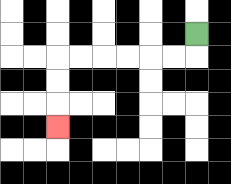{'start': '[8, 1]', 'end': '[2, 5]', 'path_directions': 'D,L,L,L,L,L,L,D,D,D', 'path_coordinates': '[[8, 1], [8, 2], [7, 2], [6, 2], [5, 2], [4, 2], [3, 2], [2, 2], [2, 3], [2, 4], [2, 5]]'}